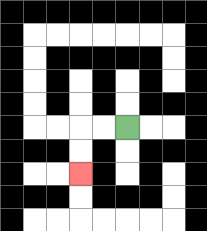{'start': '[5, 5]', 'end': '[3, 7]', 'path_directions': 'L,L,D,D', 'path_coordinates': '[[5, 5], [4, 5], [3, 5], [3, 6], [3, 7]]'}